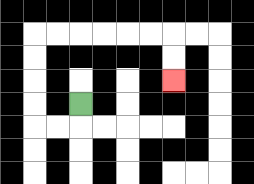{'start': '[3, 4]', 'end': '[7, 3]', 'path_directions': 'D,L,L,U,U,U,U,R,R,R,R,R,R,D,D', 'path_coordinates': '[[3, 4], [3, 5], [2, 5], [1, 5], [1, 4], [1, 3], [1, 2], [1, 1], [2, 1], [3, 1], [4, 1], [5, 1], [6, 1], [7, 1], [7, 2], [7, 3]]'}